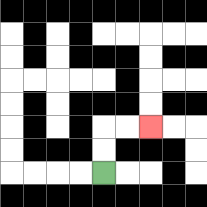{'start': '[4, 7]', 'end': '[6, 5]', 'path_directions': 'U,U,R,R', 'path_coordinates': '[[4, 7], [4, 6], [4, 5], [5, 5], [6, 5]]'}